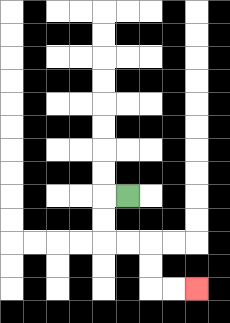{'start': '[5, 8]', 'end': '[8, 12]', 'path_directions': 'L,D,D,R,R,D,D,R,R', 'path_coordinates': '[[5, 8], [4, 8], [4, 9], [4, 10], [5, 10], [6, 10], [6, 11], [6, 12], [7, 12], [8, 12]]'}